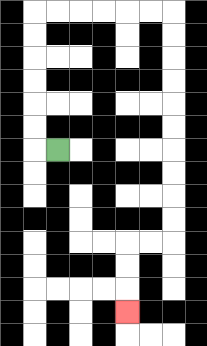{'start': '[2, 6]', 'end': '[5, 13]', 'path_directions': 'L,U,U,U,U,U,U,R,R,R,R,R,R,D,D,D,D,D,D,D,D,D,D,L,L,D,D,D', 'path_coordinates': '[[2, 6], [1, 6], [1, 5], [1, 4], [1, 3], [1, 2], [1, 1], [1, 0], [2, 0], [3, 0], [4, 0], [5, 0], [6, 0], [7, 0], [7, 1], [7, 2], [7, 3], [7, 4], [7, 5], [7, 6], [7, 7], [7, 8], [7, 9], [7, 10], [6, 10], [5, 10], [5, 11], [5, 12], [5, 13]]'}